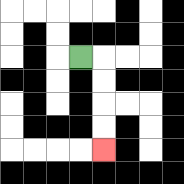{'start': '[3, 2]', 'end': '[4, 6]', 'path_directions': 'R,D,D,D,D', 'path_coordinates': '[[3, 2], [4, 2], [4, 3], [4, 4], [4, 5], [4, 6]]'}